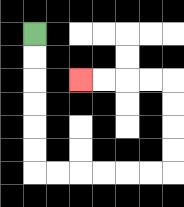{'start': '[1, 1]', 'end': '[3, 3]', 'path_directions': 'D,D,D,D,D,D,R,R,R,R,R,R,U,U,U,U,L,L,L,L', 'path_coordinates': '[[1, 1], [1, 2], [1, 3], [1, 4], [1, 5], [1, 6], [1, 7], [2, 7], [3, 7], [4, 7], [5, 7], [6, 7], [7, 7], [7, 6], [7, 5], [7, 4], [7, 3], [6, 3], [5, 3], [4, 3], [3, 3]]'}